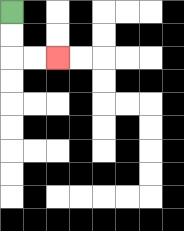{'start': '[0, 0]', 'end': '[2, 2]', 'path_directions': 'D,D,R,R', 'path_coordinates': '[[0, 0], [0, 1], [0, 2], [1, 2], [2, 2]]'}